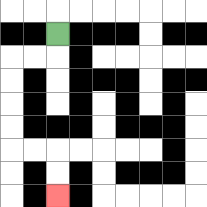{'start': '[2, 1]', 'end': '[2, 8]', 'path_directions': 'D,L,L,D,D,D,D,R,R,D,D', 'path_coordinates': '[[2, 1], [2, 2], [1, 2], [0, 2], [0, 3], [0, 4], [0, 5], [0, 6], [1, 6], [2, 6], [2, 7], [2, 8]]'}